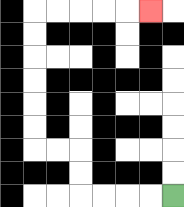{'start': '[7, 8]', 'end': '[6, 0]', 'path_directions': 'L,L,L,L,U,U,L,L,U,U,U,U,U,U,R,R,R,R,R', 'path_coordinates': '[[7, 8], [6, 8], [5, 8], [4, 8], [3, 8], [3, 7], [3, 6], [2, 6], [1, 6], [1, 5], [1, 4], [1, 3], [1, 2], [1, 1], [1, 0], [2, 0], [3, 0], [4, 0], [5, 0], [6, 0]]'}